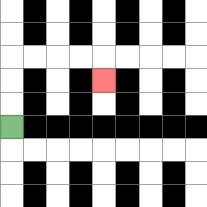{'start': '[0, 5]', 'end': '[4, 3]', 'path_directions': 'U,U,U,R,R,R,R,D', 'path_coordinates': '[[0, 5], [0, 4], [0, 3], [0, 2], [1, 2], [2, 2], [3, 2], [4, 2], [4, 3]]'}